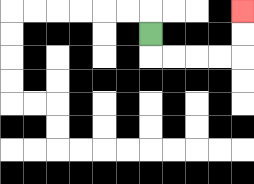{'start': '[6, 1]', 'end': '[10, 0]', 'path_directions': 'D,R,R,R,R,U,U', 'path_coordinates': '[[6, 1], [6, 2], [7, 2], [8, 2], [9, 2], [10, 2], [10, 1], [10, 0]]'}